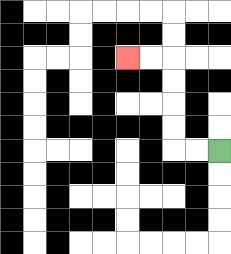{'start': '[9, 6]', 'end': '[5, 2]', 'path_directions': 'L,L,U,U,U,U,L,L', 'path_coordinates': '[[9, 6], [8, 6], [7, 6], [7, 5], [7, 4], [7, 3], [7, 2], [6, 2], [5, 2]]'}